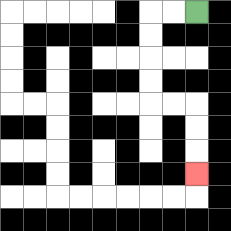{'start': '[8, 0]', 'end': '[8, 7]', 'path_directions': 'L,L,D,D,D,D,R,R,D,D,D', 'path_coordinates': '[[8, 0], [7, 0], [6, 0], [6, 1], [6, 2], [6, 3], [6, 4], [7, 4], [8, 4], [8, 5], [8, 6], [8, 7]]'}